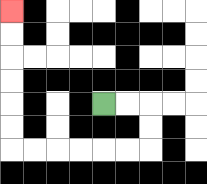{'start': '[4, 4]', 'end': '[0, 0]', 'path_directions': 'R,R,D,D,L,L,L,L,L,L,U,U,U,U,U,U', 'path_coordinates': '[[4, 4], [5, 4], [6, 4], [6, 5], [6, 6], [5, 6], [4, 6], [3, 6], [2, 6], [1, 6], [0, 6], [0, 5], [0, 4], [0, 3], [0, 2], [0, 1], [0, 0]]'}